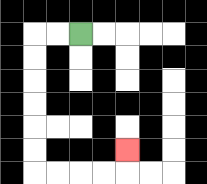{'start': '[3, 1]', 'end': '[5, 6]', 'path_directions': 'L,L,D,D,D,D,D,D,R,R,R,R,U', 'path_coordinates': '[[3, 1], [2, 1], [1, 1], [1, 2], [1, 3], [1, 4], [1, 5], [1, 6], [1, 7], [2, 7], [3, 7], [4, 7], [5, 7], [5, 6]]'}